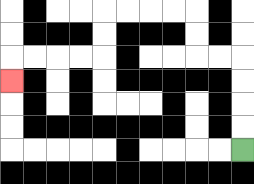{'start': '[10, 6]', 'end': '[0, 3]', 'path_directions': 'U,U,U,U,L,L,U,U,L,L,L,L,D,D,L,L,L,L,D', 'path_coordinates': '[[10, 6], [10, 5], [10, 4], [10, 3], [10, 2], [9, 2], [8, 2], [8, 1], [8, 0], [7, 0], [6, 0], [5, 0], [4, 0], [4, 1], [4, 2], [3, 2], [2, 2], [1, 2], [0, 2], [0, 3]]'}